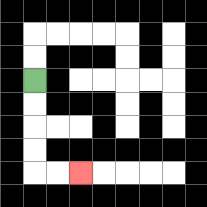{'start': '[1, 3]', 'end': '[3, 7]', 'path_directions': 'D,D,D,D,R,R', 'path_coordinates': '[[1, 3], [1, 4], [1, 5], [1, 6], [1, 7], [2, 7], [3, 7]]'}